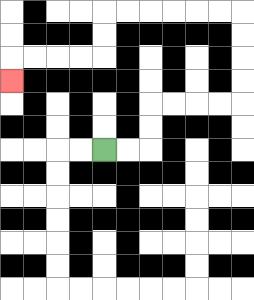{'start': '[4, 6]', 'end': '[0, 3]', 'path_directions': 'R,R,U,U,R,R,R,R,U,U,U,U,L,L,L,L,L,L,D,D,L,L,L,L,D', 'path_coordinates': '[[4, 6], [5, 6], [6, 6], [6, 5], [6, 4], [7, 4], [8, 4], [9, 4], [10, 4], [10, 3], [10, 2], [10, 1], [10, 0], [9, 0], [8, 0], [7, 0], [6, 0], [5, 0], [4, 0], [4, 1], [4, 2], [3, 2], [2, 2], [1, 2], [0, 2], [0, 3]]'}